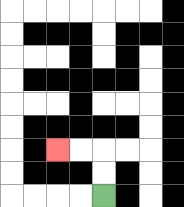{'start': '[4, 8]', 'end': '[2, 6]', 'path_directions': 'U,U,L,L', 'path_coordinates': '[[4, 8], [4, 7], [4, 6], [3, 6], [2, 6]]'}